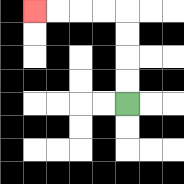{'start': '[5, 4]', 'end': '[1, 0]', 'path_directions': 'U,U,U,U,L,L,L,L', 'path_coordinates': '[[5, 4], [5, 3], [5, 2], [5, 1], [5, 0], [4, 0], [3, 0], [2, 0], [1, 0]]'}